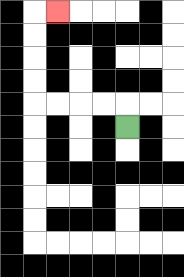{'start': '[5, 5]', 'end': '[2, 0]', 'path_directions': 'U,L,L,L,L,U,U,U,U,R', 'path_coordinates': '[[5, 5], [5, 4], [4, 4], [3, 4], [2, 4], [1, 4], [1, 3], [1, 2], [1, 1], [1, 0], [2, 0]]'}